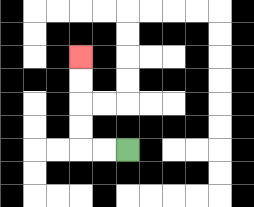{'start': '[5, 6]', 'end': '[3, 2]', 'path_directions': 'L,L,U,U,U,U', 'path_coordinates': '[[5, 6], [4, 6], [3, 6], [3, 5], [3, 4], [3, 3], [3, 2]]'}